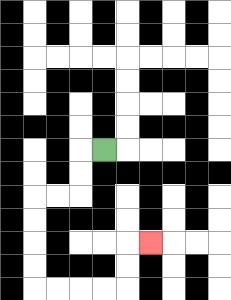{'start': '[4, 6]', 'end': '[6, 10]', 'path_directions': 'L,D,D,L,L,D,D,D,D,R,R,R,R,U,U,R', 'path_coordinates': '[[4, 6], [3, 6], [3, 7], [3, 8], [2, 8], [1, 8], [1, 9], [1, 10], [1, 11], [1, 12], [2, 12], [3, 12], [4, 12], [5, 12], [5, 11], [5, 10], [6, 10]]'}